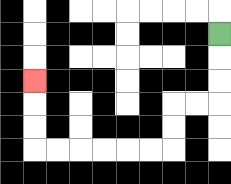{'start': '[9, 1]', 'end': '[1, 3]', 'path_directions': 'D,D,D,L,L,D,D,L,L,L,L,L,L,U,U,U', 'path_coordinates': '[[9, 1], [9, 2], [9, 3], [9, 4], [8, 4], [7, 4], [7, 5], [7, 6], [6, 6], [5, 6], [4, 6], [3, 6], [2, 6], [1, 6], [1, 5], [1, 4], [1, 3]]'}